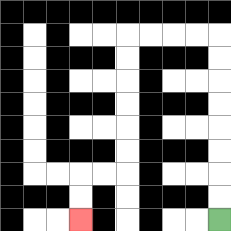{'start': '[9, 9]', 'end': '[3, 9]', 'path_directions': 'U,U,U,U,U,U,U,U,L,L,L,L,D,D,D,D,D,D,L,L,D,D', 'path_coordinates': '[[9, 9], [9, 8], [9, 7], [9, 6], [9, 5], [9, 4], [9, 3], [9, 2], [9, 1], [8, 1], [7, 1], [6, 1], [5, 1], [5, 2], [5, 3], [5, 4], [5, 5], [5, 6], [5, 7], [4, 7], [3, 7], [3, 8], [3, 9]]'}